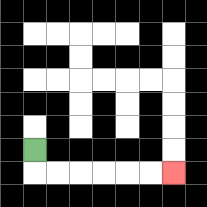{'start': '[1, 6]', 'end': '[7, 7]', 'path_directions': 'D,R,R,R,R,R,R', 'path_coordinates': '[[1, 6], [1, 7], [2, 7], [3, 7], [4, 7], [5, 7], [6, 7], [7, 7]]'}